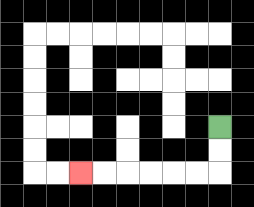{'start': '[9, 5]', 'end': '[3, 7]', 'path_directions': 'D,D,L,L,L,L,L,L', 'path_coordinates': '[[9, 5], [9, 6], [9, 7], [8, 7], [7, 7], [6, 7], [5, 7], [4, 7], [3, 7]]'}